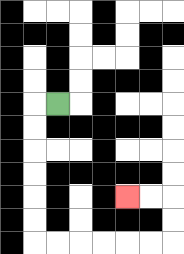{'start': '[2, 4]', 'end': '[5, 8]', 'path_directions': 'L,D,D,D,D,D,D,R,R,R,R,R,R,U,U,L,L', 'path_coordinates': '[[2, 4], [1, 4], [1, 5], [1, 6], [1, 7], [1, 8], [1, 9], [1, 10], [2, 10], [3, 10], [4, 10], [5, 10], [6, 10], [7, 10], [7, 9], [7, 8], [6, 8], [5, 8]]'}